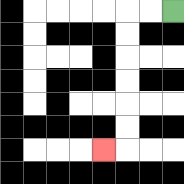{'start': '[7, 0]', 'end': '[4, 6]', 'path_directions': 'L,L,D,D,D,D,D,D,L', 'path_coordinates': '[[7, 0], [6, 0], [5, 0], [5, 1], [5, 2], [5, 3], [5, 4], [5, 5], [5, 6], [4, 6]]'}